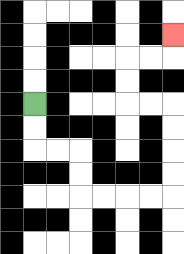{'start': '[1, 4]', 'end': '[7, 1]', 'path_directions': 'D,D,R,R,D,D,R,R,R,R,U,U,U,U,L,L,U,U,R,R,U', 'path_coordinates': '[[1, 4], [1, 5], [1, 6], [2, 6], [3, 6], [3, 7], [3, 8], [4, 8], [5, 8], [6, 8], [7, 8], [7, 7], [7, 6], [7, 5], [7, 4], [6, 4], [5, 4], [5, 3], [5, 2], [6, 2], [7, 2], [7, 1]]'}